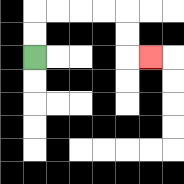{'start': '[1, 2]', 'end': '[6, 2]', 'path_directions': 'U,U,R,R,R,R,D,D,R', 'path_coordinates': '[[1, 2], [1, 1], [1, 0], [2, 0], [3, 0], [4, 0], [5, 0], [5, 1], [5, 2], [6, 2]]'}